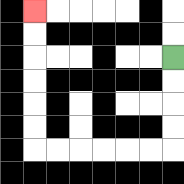{'start': '[7, 2]', 'end': '[1, 0]', 'path_directions': 'D,D,D,D,L,L,L,L,L,L,U,U,U,U,U,U', 'path_coordinates': '[[7, 2], [7, 3], [7, 4], [7, 5], [7, 6], [6, 6], [5, 6], [4, 6], [3, 6], [2, 6], [1, 6], [1, 5], [1, 4], [1, 3], [1, 2], [1, 1], [1, 0]]'}